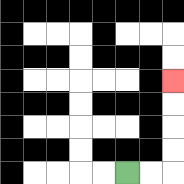{'start': '[5, 7]', 'end': '[7, 3]', 'path_directions': 'R,R,U,U,U,U', 'path_coordinates': '[[5, 7], [6, 7], [7, 7], [7, 6], [7, 5], [7, 4], [7, 3]]'}